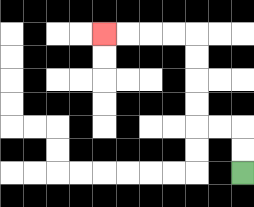{'start': '[10, 7]', 'end': '[4, 1]', 'path_directions': 'U,U,L,L,U,U,U,U,L,L,L,L', 'path_coordinates': '[[10, 7], [10, 6], [10, 5], [9, 5], [8, 5], [8, 4], [8, 3], [8, 2], [8, 1], [7, 1], [6, 1], [5, 1], [4, 1]]'}